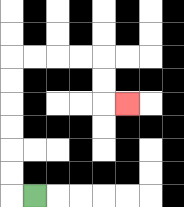{'start': '[1, 8]', 'end': '[5, 4]', 'path_directions': 'L,U,U,U,U,U,U,R,R,R,R,D,D,R', 'path_coordinates': '[[1, 8], [0, 8], [0, 7], [0, 6], [0, 5], [0, 4], [0, 3], [0, 2], [1, 2], [2, 2], [3, 2], [4, 2], [4, 3], [4, 4], [5, 4]]'}